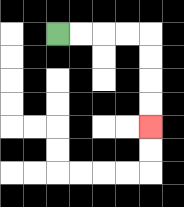{'start': '[2, 1]', 'end': '[6, 5]', 'path_directions': 'R,R,R,R,D,D,D,D', 'path_coordinates': '[[2, 1], [3, 1], [4, 1], [5, 1], [6, 1], [6, 2], [6, 3], [6, 4], [6, 5]]'}